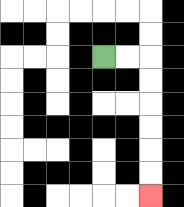{'start': '[4, 2]', 'end': '[6, 8]', 'path_directions': 'R,R,D,D,D,D,D,D', 'path_coordinates': '[[4, 2], [5, 2], [6, 2], [6, 3], [6, 4], [6, 5], [6, 6], [6, 7], [6, 8]]'}